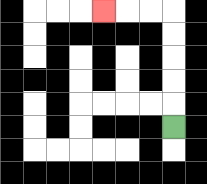{'start': '[7, 5]', 'end': '[4, 0]', 'path_directions': 'U,U,U,U,U,L,L,L', 'path_coordinates': '[[7, 5], [7, 4], [7, 3], [7, 2], [7, 1], [7, 0], [6, 0], [5, 0], [4, 0]]'}